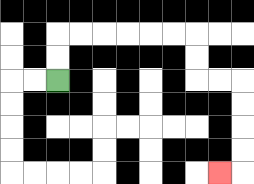{'start': '[2, 3]', 'end': '[9, 7]', 'path_directions': 'U,U,R,R,R,R,R,R,D,D,R,R,D,D,D,D,L', 'path_coordinates': '[[2, 3], [2, 2], [2, 1], [3, 1], [4, 1], [5, 1], [6, 1], [7, 1], [8, 1], [8, 2], [8, 3], [9, 3], [10, 3], [10, 4], [10, 5], [10, 6], [10, 7], [9, 7]]'}